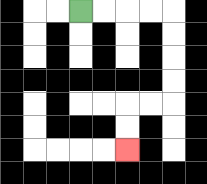{'start': '[3, 0]', 'end': '[5, 6]', 'path_directions': 'R,R,R,R,D,D,D,D,L,L,D,D', 'path_coordinates': '[[3, 0], [4, 0], [5, 0], [6, 0], [7, 0], [7, 1], [7, 2], [7, 3], [7, 4], [6, 4], [5, 4], [5, 5], [5, 6]]'}